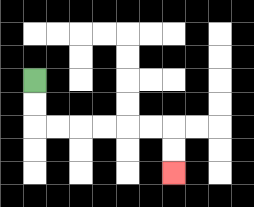{'start': '[1, 3]', 'end': '[7, 7]', 'path_directions': 'D,D,R,R,R,R,R,R,D,D', 'path_coordinates': '[[1, 3], [1, 4], [1, 5], [2, 5], [3, 5], [4, 5], [5, 5], [6, 5], [7, 5], [7, 6], [7, 7]]'}